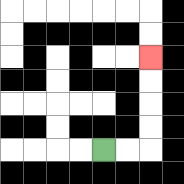{'start': '[4, 6]', 'end': '[6, 2]', 'path_directions': 'R,R,U,U,U,U', 'path_coordinates': '[[4, 6], [5, 6], [6, 6], [6, 5], [6, 4], [6, 3], [6, 2]]'}